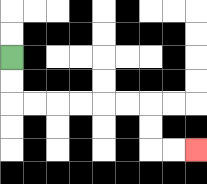{'start': '[0, 2]', 'end': '[8, 6]', 'path_directions': 'D,D,R,R,R,R,R,R,D,D,R,R', 'path_coordinates': '[[0, 2], [0, 3], [0, 4], [1, 4], [2, 4], [3, 4], [4, 4], [5, 4], [6, 4], [6, 5], [6, 6], [7, 6], [8, 6]]'}